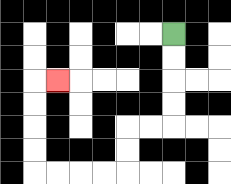{'start': '[7, 1]', 'end': '[2, 3]', 'path_directions': 'D,D,D,D,L,L,D,D,L,L,L,L,U,U,U,U,R', 'path_coordinates': '[[7, 1], [7, 2], [7, 3], [7, 4], [7, 5], [6, 5], [5, 5], [5, 6], [5, 7], [4, 7], [3, 7], [2, 7], [1, 7], [1, 6], [1, 5], [1, 4], [1, 3], [2, 3]]'}